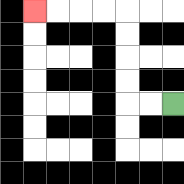{'start': '[7, 4]', 'end': '[1, 0]', 'path_directions': 'L,L,U,U,U,U,L,L,L,L', 'path_coordinates': '[[7, 4], [6, 4], [5, 4], [5, 3], [5, 2], [5, 1], [5, 0], [4, 0], [3, 0], [2, 0], [1, 0]]'}